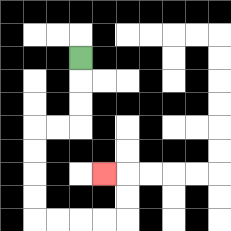{'start': '[3, 2]', 'end': '[4, 7]', 'path_directions': 'D,D,D,L,L,D,D,D,D,R,R,R,R,U,U,L', 'path_coordinates': '[[3, 2], [3, 3], [3, 4], [3, 5], [2, 5], [1, 5], [1, 6], [1, 7], [1, 8], [1, 9], [2, 9], [3, 9], [4, 9], [5, 9], [5, 8], [5, 7], [4, 7]]'}